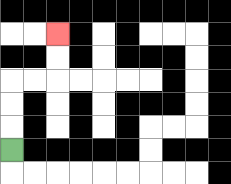{'start': '[0, 6]', 'end': '[2, 1]', 'path_directions': 'U,U,U,R,R,U,U', 'path_coordinates': '[[0, 6], [0, 5], [0, 4], [0, 3], [1, 3], [2, 3], [2, 2], [2, 1]]'}